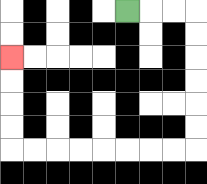{'start': '[5, 0]', 'end': '[0, 2]', 'path_directions': 'R,R,R,D,D,D,D,D,D,L,L,L,L,L,L,L,L,U,U,U,U', 'path_coordinates': '[[5, 0], [6, 0], [7, 0], [8, 0], [8, 1], [8, 2], [8, 3], [8, 4], [8, 5], [8, 6], [7, 6], [6, 6], [5, 6], [4, 6], [3, 6], [2, 6], [1, 6], [0, 6], [0, 5], [0, 4], [0, 3], [0, 2]]'}